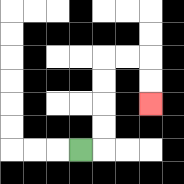{'start': '[3, 6]', 'end': '[6, 4]', 'path_directions': 'R,U,U,U,U,R,R,D,D', 'path_coordinates': '[[3, 6], [4, 6], [4, 5], [4, 4], [4, 3], [4, 2], [5, 2], [6, 2], [6, 3], [6, 4]]'}